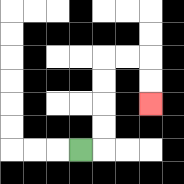{'start': '[3, 6]', 'end': '[6, 4]', 'path_directions': 'R,U,U,U,U,R,R,D,D', 'path_coordinates': '[[3, 6], [4, 6], [4, 5], [4, 4], [4, 3], [4, 2], [5, 2], [6, 2], [6, 3], [6, 4]]'}